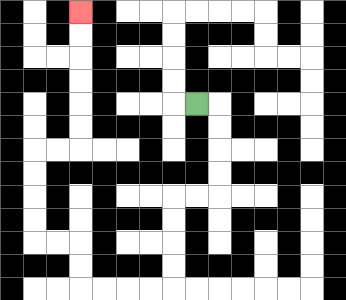{'start': '[8, 4]', 'end': '[3, 0]', 'path_directions': 'R,D,D,D,D,L,L,D,D,D,D,L,L,L,L,U,U,L,L,U,U,U,U,R,R,U,U,U,U,U,U', 'path_coordinates': '[[8, 4], [9, 4], [9, 5], [9, 6], [9, 7], [9, 8], [8, 8], [7, 8], [7, 9], [7, 10], [7, 11], [7, 12], [6, 12], [5, 12], [4, 12], [3, 12], [3, 11], [3, 10], [2, 10], [1, 10], [1, 9], [1, 8], [1, 7], [1, 6], [2, 6], [3, 6], [3, 5], [3, 4], [3, 3], [3, 2], [3, 1], [3, 0]]'}